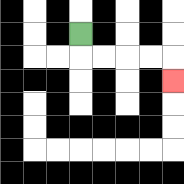{'start': '[3, 1]', 'end': '[7, 3]', 'path_directions': 'D,R,R,R,R,D', 'path_coordinates': '[[3, 1], [3, 2], [4, 2], [5, 2], [6, 2], [7, 2], [7, 3]]'}